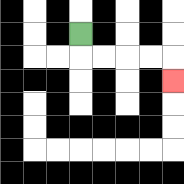{'start': '[3, 1]', 'end': '[7, 3]', 'path_directions': 'D,R,R,R,R,D', 'path_coordinates': '[[3, 1], [3, 2], [4, 2], [5, 2], [6, 2], [7, 2], [7, 3]]'}